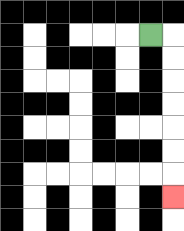{'start': '[6, 1]', 'end': '[7, 8]', 'path_directions': 'R,D,D,D,D,D,D,D', 'path_coordinates': '[[6, 1], [7, 1], [7, 2], [7, 3], [7, 4], [7, 5], [7, 6], [7, 7], [7, 8]]'}